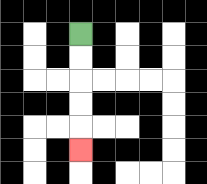{'start': '[3, 1]', 'end': '[3, 6]', 'path_directions': 'D,D,D,D,D', 'path_coordinates': '[[3, 1], [3, 2], [3, 3], [3, 4], [3, 5], [3, 6]]'}